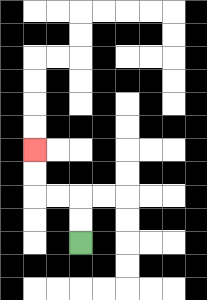{'start': '[3, 10]', 'end': '[1, 6]', 'path_directions': 'U,U,L,L,U,U', 'path_coordinates': '[[3, 10], [3, 9], [3, 8], [2, 8], [1, 8], [1, 7], [1, 6]]'}